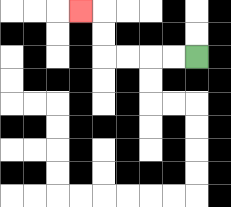{'start': '[8, 2]', 'end': '[3, 0]', 'path_directions': 'L,L,L,L,U,U,L', 'path_coordinates': '[[8, 2], [7, 2], [6, 2], [5, 2], [4, 2], [4, 1], [4, 0], [3, 0]]'}